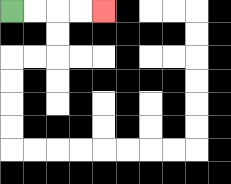{'start': '[0, 0]', 'end': '[4, 0]', 'path_directions': 'R,R,R,R', 'path_coordinates': '[[0, 0], [1, 0], [2, 0], [3, 0], [4, 0]]'}